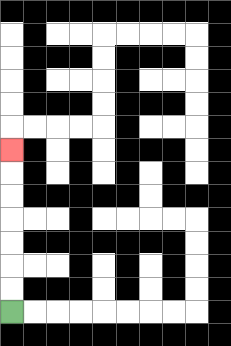{'start': '[0, 13]', 'end': '[0, 6]', 'path_directions': 'U,U,U,U,U,U,U', 'path_coordinates': '[[0, 13], [0, 12], [0, 11], [0, 10], [0, 9], [0, 8], [0, 7], [0, 6]]'}